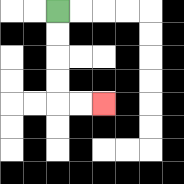{'start': '[2, 0]', 'end': '[4, 4]', 'path_directions': 'D,D,D,D,R,R', 'path_coordinates': '[[2, 0], [2, 1], [2, 2], [2, 3], [2, 4], [3, 4], [4, 4]]'}